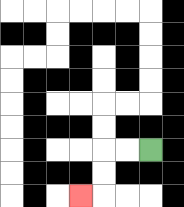{'start': '[6, 6]', 'end': '[3, 8]', 'path_directions': 'L,L,D,D,L', 'path_coordinates': '[[6, 6], [5, 6], [4, 6], [4, 7], [4, 8], [3, 8]]'}